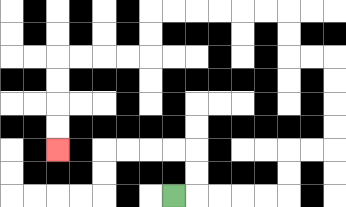{'start': '[7, 8]', 'end': '[2, 6]', 'path_directions': 'R,R,R,R,R,U,U,R,R,U,U,U,U,L,L,U,U,L,L,L,L,L,L,D,D,L,L,L,L,D,D,D,D', 'path_coordinates': '[[7, 8], [8, 8], [9, 8], [10, 8], [11, 8], [12, 8], [12, 7], [12, 6], [13, 6], [14, 6], [14, 5], [14, 4], [14, 3], [14, 2], [13, 2], [12, 2], [12, 1], [12, 0], [11, 0], [10, 0], [9, 0], [8, 0], [7, 0], [6, 0], [6, 1], [6, 2], [5, 2], [4, 2], [3, 2], [2, 2], [2, 3], [2, 4], [2, 5], [2, 6]]'}